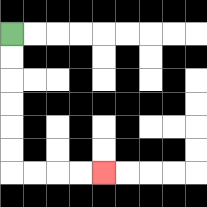{'start': '[0, 1]', 'end': '[4, 7]', 'path_directions': 'D,D,D,D,D,D,R,R,R,R', 'path_coordinates': '[[0, 1], [0, 2], [0, 3], [0, 4], [0, 5], [0, 6], [0, 7], [1, 7], [2, 7], [3, 7], [4, 7]]'}